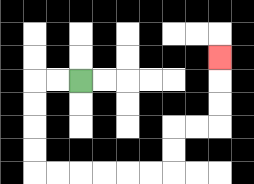{'start': '[3, 3]', 'end': '[9, 2]', 'path_directions': 'L,L,D,D,D,D,R,R,R,R,R,R,U,U,R,R,U,U,U', 'path_coordinates': '[[3, 3], [2, 3], [1, 3], [1, 4], [1, 5], [1, 6], [1, 7], [2, 7], [3, 7], [4, 7], [5, 7], [6, 7], [7, 7], [7, 6], [7, 5], [8, 5], [9, 5], [9, 4], [9, 3], [9, 2]]'}